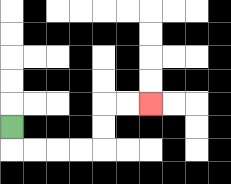{'start': '[0, 5]', 'end': '[6, 4]', 'path_directions': 'D,R,R,R,R,U,U,R,R', 'path_coordinates': '[[0, 5], [0, 6], [1, 6], [2, 6], [3, 6], [4, 6], [4, 5], [4, 4], [5, 4], [6, 4]]'}